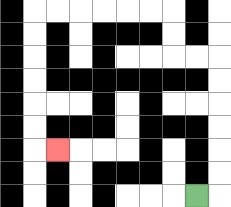{'start': '[8, 8]', 'end': '[2, 6]', 'path_directions': 'R,U,U,U,U,U,U,L,L,U,U,L,L,L,L,L,L,D,D,D,D,D,D,R', 'path_coordinates': '[[8, 8], [9, 8], [9, 7], [9, 6], [9, 5], [9, 4], [9, 3], [9, 2], [8, 2], [7, 2], [7, 1], [7, 0], [6, 0], [5, 0], [4, 0], [3, 0], [2, 0], [1, 0], [1, 1], [1, 2], [1, 3], [1, 4], [1, 5], [1, 6], [2, 6]]'}